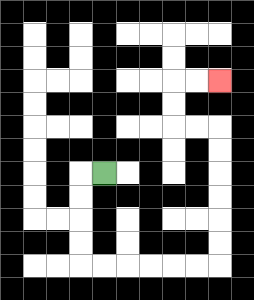{'start': '[4, 7]', 'end': '[9, 3]', 'path_directions': 'L,D,D,D,D,R,R,R,R,R,R,U,U,U,U,U,U,L,L,U,U,R,R', 'path_coordinates': '[[4, 7], [3, 7], [3, 8], [3, 9], [3, 10], [3, 11], [4, 11], [5, 11], [6, 11], [7, 11], [8, 11], [9, 11], [9, 10], [9, 9], [9, 8], [9, 7], [9, 6], [9, 5], [8, 5], [7, 5], [7, 4], [7, 3], [8, 3], [9, 3]]'}